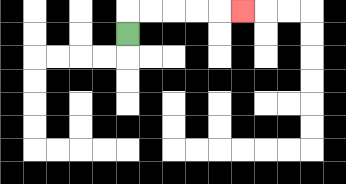{'start': '[5, 1]', 'end': '[10, 0]', 'path_directions': 'U,R,R,R,R,R', 'path_coordinates': '[[5, 1], [5, 0], [6, 0], [7, 0], [8, 0], [9, 0], [10, 0]]'}